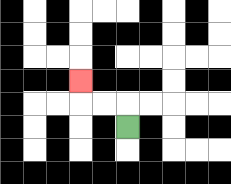{'start': '[5, 5]', 'end': '[3, 3]', 'path_directions': 'U,L,L,U', 'path_coordinates': '[[5, 5], [5, 4], [4, 4], [3, 4], [3, 3]]'}